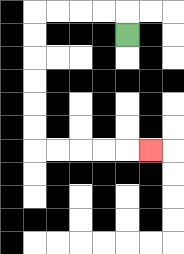{'start': '[5, 1]', 'end': '[6, 6]', 'path_directions': 'U,L,L,L,L,D,D,D,D,D,D,R,R,R,R,R', 'path_coordinates': '[[5, 1], [5, 0], [4, 0], [3, 0], [2, 0], [1, 0], [1, 1], [1, 2], [1, 3], [1, 4], [1, 5], [1, 6], [2, 6], [3, 6], [4, 6], [5, 6], [6, 6]]'}